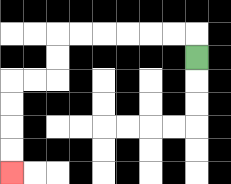{'start': '[8, 2]', 'end': '[0, 7]', 'path_directions': 'U,L,L,L,L,L,L,D,D,L,L,D,D,D,D', 'path_coordinates': '[[8, 2], [8, 1], [7, 1], [6, 1], [5, 1], [4, 1], [3, 1], [2, 1], [2, 2], [2, 3], [1, 3], [0, 3], [0, 4], [0, 5], [0, 6], [0, 7]]'}